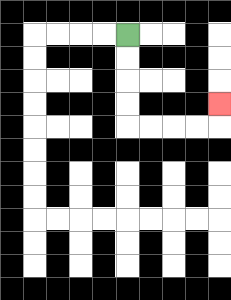{'start': '[5, 1]', 'end': '[9, 4]', 'path_directions': 'D,D,D,D,R,R,R,R,U', 'path_coordinates': '[[5, 1], [5, 2], [5, 3], [5, 4], [5, 5], [6, 5], [7, 5], [8, 5], [9, 5], [9, 4]]'}